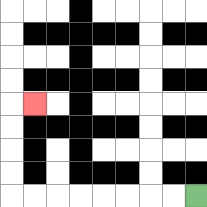{'start': '[8, 8]', 'end': '[1, 4]', 'path_directions': 'L,L,L,L,L,L,L,L,U,U,U,U,R', 'path_coordinates': '[[8, 8], [7, 8], [6, 8], [5, 8], [4, 8], [3, 8], [2, 8], [1, 8], [0, 8], [0, 7], [0, 6], [0, 5], [0, 4], [1, 4]]'}